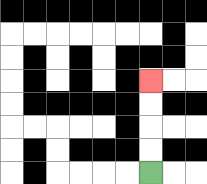{'start': '[6, 7]', 'end': '[6, 3]', 'path_directions': 'U,U,U,U', 'path_coordinates': '[[6, 7], [6, 6], [6, 5], [6, 4], [6, 3]]'}